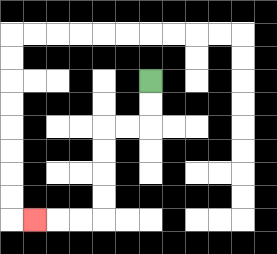{'start': '[6, 3]', 'end': '[1, 9]', 'path_directions': 'D,D,L,L,D,D,D,D,L,L,L', 'path_coordinates': '[[6, 3], [6, 4], [6, 5], [5, 5], [4, 5], [4, 6], [4, 7], [4, 8], [4, 9], [3, 9], [2, 9], [1, 9]]'}